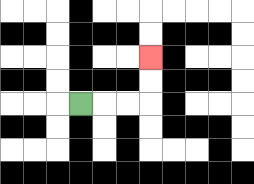{'start': '[3, 4]', 'end': '[6, 2]', 'path_directions': 'R,R,R,U,U', 'path_coordinates': '[[3, 4], [4, 4], [5, 4], [6, 4], [6, 3], [6, 2]]'}